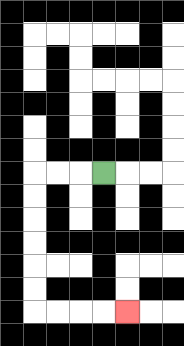{'start': '[4, 7]', 'end': '[5, 13]', 'path_directions': 'L,L,L,D,D,D,D,D,D,R,R,R,R', 'path_coordinates': '[[4, 7], [3, 7], [2, 7], [1, 7], [1, 8], [1, 9], [1, 10], [1, 11], [1, 12], [1, 13], [2, 13], [3, 13], [4, 13], [5, 13]]'}